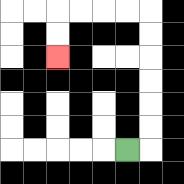{'start': '[5, 6]', 'end': '[2, 2]', 'path_directions': 'R,U,U,U,U,U,U,L,L,L,L,D,D', 'path_coordinates': '[[5, 6], [6, 6], [6, 5], [6, 4], [6, 3], [6, 2], [6, 1], [6, 0], [5, 0], [4, 0], [3, 0], [2, 0], [2, 1], [2, 2]]'}